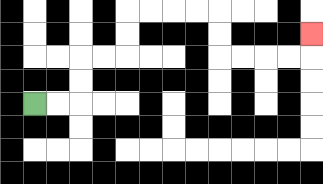{'start': '[1, 4]', 'end': '[13, 1]', 'path_directions': 'R,R,U,U,R,R,U,U,R,R,R,R,D,D,R,R,R,R,U', 'path_coordinates': '[[1, 4], [2, 4], [3, 4], [3, 3], [3, 2], [4, 2], [5, 2], [5, 1], [5, 0], [6, 0], [7, 0], [8, 0], [9, 0], [9, 1], [9, 2], [10, 2], [11, 2], [12, 2], [13, 2], [13, 1]]'}